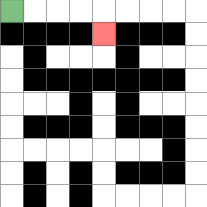{'start': '[0, 0]', 'end': '[4, 1]', 'path_directions': 'R,R,R,R,D', 'path_coordinates': '[[0, 0], [1, 0], [2, 0], [3, 0], [4, 0], [4, 1]]'}